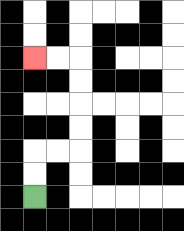{'start': '[1, 8]', 'end': '[1, 2]', 'path_directions': 'U,U,R,R,U,U,U,U,L,L', 'path_coordinates': '[[1, 8], [1, 7], [1, 6], [2, 6], [3, 6], [3, 5], [3, 4], [3, 3], [3, 2], [2, 2], [1, 2]]'}